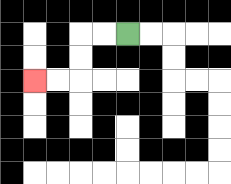{'start': '[5, 1]', 'end': '[1, 3]', 'path_directions': 'L,L,D,D,L,L', 'path_coordinates': '[[5, 1], [4, 1], [3, 1], [3, 2], [3, 3], [2, 3], [1, 3]]'}